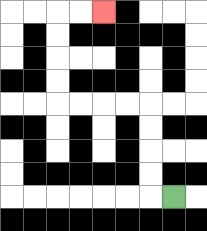{'start': '[7, 8]', 'end': '[4, 0]', 'path_directions': 'L,U,U,U,U,L,L,L,L,U,U,U,U,R,R', 'path_coordinates': '[[7, 8], [6, 8], [6, 7], [6, 6], [6, 5], [6, 4], [5, 4], [4, 4], [3, 4], [2, 4], [2, 3], [2, 2], [2, 1], [2, 0], [3, 0], [4, 0]]'}